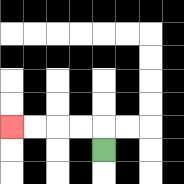{'start': '[4, 6]', 'end': '[0, 5]', 'path_directions': 'U,L,L,L,L', 'path_coordinates': '[[4, 6], [4, 5], [3, 5], [2, 5], [1, 5], [0, 5]]'}